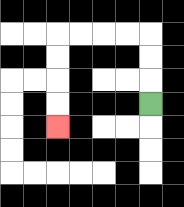{'start': '[6, 4]', 'end': '[2, 5]', 'path_directions': 'U,U,U,L,L,L,L,D,D,D,D', 'path_coordinates': '[[6, 4], [6, 3], [6, 2], [6, 1], [5, 1], [4, 1], [3, 1], [2, 1], [2, 2], [2, 3], [2, 4], [2, 5]]'}